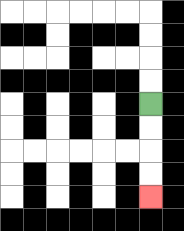{'start': '[6, 4]', 'end': '[6, 8]', 'path_directions': 'D,D,D,D', 'path_coordinates': '[[6, 4], [6, 5], [6, 6], [6, 7], [6, 8]]'}